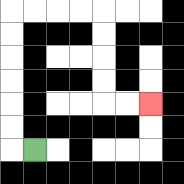{'start': '[1, 6]', 'end': '[6, 4]', 'path_directions': 'L,U,U,U,U,U,U,R,R,R,R,D,D,D,D,R,R', 'path_coordinates': '[[1, 6], [0, 6], [0, 5], [0, 4], [0, 3], [0, 2], [0, 1], [0, 0], [1, 0], [2, 0], [3, 0], [4, 0], [4, 1], [4, 2], [4, 3], [4, 4], [5, 4], [6, 4]]'}